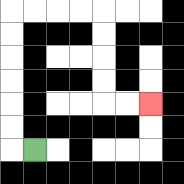{'start': '[1, 6]', 'end': '[6, 4]', 'path_directions': 'L,U,U,U,U,U,U,R,R,R,R,D,D,D,D,R,R', 'path_coordinates': '[[1, 6], [0, 6], [0, 5], [0, 4], [0, 3], [0, 2], [0, 1], [0, 0], [1, 0], [2, 0], [3, 0], [4, 0], [4, 1], [4, 2], [4, 3], [4, 4], [5, 4], [6, 4]]'}